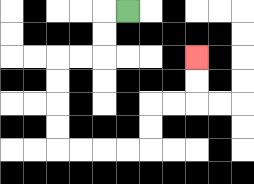{'start': '[5, 0]', 'end': '[8, 2]', 'path_directions': 'L,D,D,L,L,D,D,D,D,R,R,R,R,U,U,R,R,U,U', 'path_coordinates': '[[5, 0], [4, 0], [4, 1], [4, 2], [3, 2], [2, 2], [2, 3], [2, 4], [2, 5], [2, 6], [3, 6], [4, 6], [5, 6], [6, 6], [6, 5], [6, 4], [7, 4], [8, 4], [8, 3], [8, 2]]'}